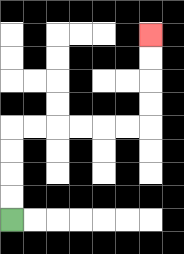{'start': '[0, 9]', 'end': '[6, 1]', 'path_directions': 'U,U,U,U,R,R,R,R,R,R,U,U,U,U', 'path_coordinates': '[[0, 9], [0, 8], [0, 7], [0, 6], [0, 5], [1, 5], [2, 5], [3, 5], [4, 5], [5, 5], [6, 5], [6, 4], [6, 3], [6, 2], [6, 1]]'}